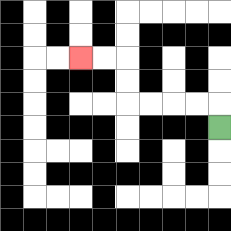{'start': '[9, 5]', 'end': '[3, 2]', 'path_directions': 'U,L,L,L,L,U,U,L,L', 'path_coordinates': '[[9, 5], [9, 4], [8, 4], [7, 4], [6, 4], [5, 4], [5, 3], [5, 2], [4, 2], [3, 2]]'}